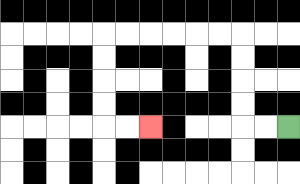{'start': '[12, 5]', 'end': '[6, 5]', 'path_directions': 'L,L,U,U,U,U,L,L,L,L,L,L,D,D,D,D,R,R', 'path_coordinates': '[[12, 5], [11, 5], [10, 5], [10, 4], [10, 3], [10, 2], [10, 1], [9, 1], [8, 1], [7, 1], [6, 1], [5, 1], [4, 1], [4, 2], [4, 3], [4, 4], [4, 5], [5, 5], [6, 5]]'}